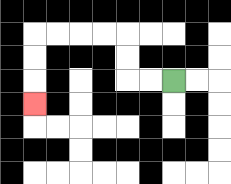{'start': '[7, 3]', 'end': '[1, 4]', 'path_directions': 'L,L,U,U,L,L,L,L,D,D,D', 'path_coordinates': '[[7, 3], [6, 3], [5, 3], [5, 2], [5, 1], [4, 1], [3, 1], [2, 1], [1, 1], [1, 2], [1, 3], [1, 4]]'}